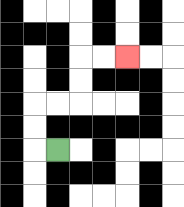{'start': '[2, 6]', 'end': '[5, 2]', 'path_directions': 'L,U,U,R,R,U,U,R,R', 'path_coordinates': '[[2, 6], [1, 6], [1, 5], [1, 4], [2, 4], [3, 4], [3, 3], [3, 2], [4, 2], [5, 2]]'}